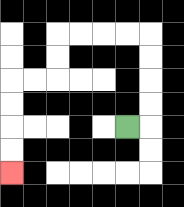{'start': '[5, 5]', 'end': '[0, 7]', 'path_directions': 'R,U,U,U,U,L,L,L,L,D,D,L,L,D,D,D,D', 'path_coordinates': '[[5, 5], [6, 5], [6, 4], [6, 3], [6, 2], [6, 1], [5, 1], [4, 1], [3, 1], [2, 1], [2, 2], [2, 3], [1, 3], [0, 3], [0, 4], [0, 5], [0, 6], [0, 7]]'}